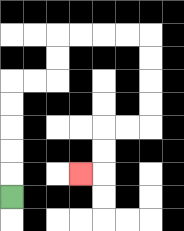{'start': '[0, 8]', 'end': '[3, 7]', 'path_directions': 'U,U,U,U,U,R,R,U,U,R,R,R,R,D,D,D,D,L,L,D,D,L', 'path_coordinates': '[[0, 8], [0, 7], [0, 6], [0, 5], [0, 4], [0, 3], [1, 3], [2, 3], [2, 2], [2, 1], [3, 1], [4, 1], [5, 1], [6, 1], [6, 2], [6, 3], [6, 4], [6, 5], [5, 5], [4, 5], [4, 6], [4, 7], [3, 7]]'}